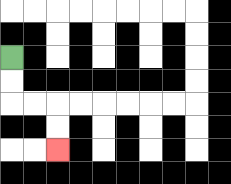{'start': '[0, 2]', 'end': '[2, 6]', 'path_directions': 'D,D,R,R,D,D', 'path_coordinates': '[[0, 2], [0, 3], [0, 4], [1, 4], [2, 4], [2, 5], [2, 6]]'}